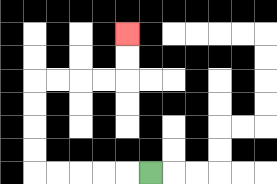{'start': '[6, 7]', 'end': '[5, 1]', 'path_directions': 'L,L,L,L,L,U,U,U,U,R,R,R,R,U,U', 'path_coordinates': '[[6, 7], [5, 7], [4, 7], [3, 7], [2, 7], [1, 7], [1, 6], [1, 5], [1, 4], [1, 3], [2, 3], [3, 3], [4, 3], [5, 3], [5, 2], [5, 1]]'}